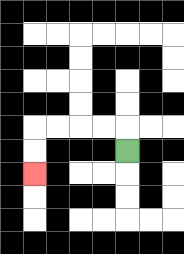{'start': '[5, 6]', 'end': '[1, 7]', 'path_directions': 'U,L,L,L,L,D,D', 'path_coordinates': '[[5, 6], [5, 5], [4, 5], [3, 5], [2, 5], [1, 5], [1, 6], [1, 7]]'}